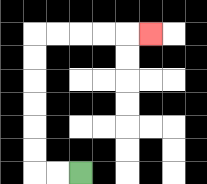{'start': '[3, 7]', 'end': '[6, 1]', 'path_directions': 'L,L,U,U,U,U,U,U,R,R,R,R,R', 'path_coordinates': '[[3, 7], [2, 7], [1, 7], [1, 6], [1, 5], [1, 4], [1, 3], [1, 2], [1, 1], [2, 1], [3, 1], [4, 1], [5, 1], [6, 1]]'}